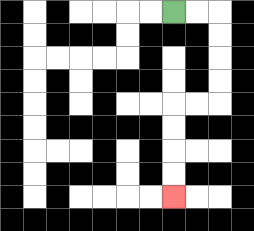{'start': '[7, 0]', 'end': '[7, 8]', 'path_directions': 'R,R,D,D,D,D,L,L,D,D,D,D', 'path_coordinates': '[[7, 0], [8, 0], [9, 0], [9, 1], [9, 2], [9, 3], [9, 4], [8, 4], [7, 4], [7, 5], [7, 6], [7, 7], [7, 8]]'}